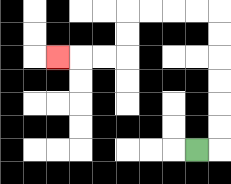{'start': '[8, 6]', 'end': '[2, 2]', 'path_directions': 'R,U,U,U,U,U,U,L,L,L,L,D,D,L,L,L', 'path_coordinates': '[[8, 6], [9, 6], [9, 5], [9, 4], [9, 3], [9, 2], [9, 1], [9, 0], [8, 0], [7, 0], [6, 0], [5, 0], [5, 1], [5, 2], [4, 2], [3, 2], [2, 2]]'}